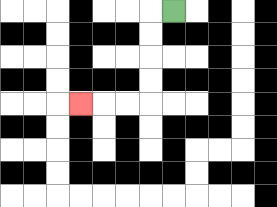{'start': '[7, 0]', 'end': '[3, 4]', 'path_directions': 'L,D,D,D,D,L,L,L', 'path_coordinates': '[[7, 0], [6, 0], [6, 1], [6, 2], [6, 3], [6, 4], [5, 4], [4, 4], [3, 4]]'}